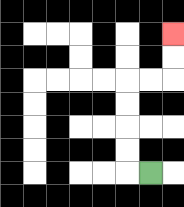{'start': '[6, 7]', 'end': '[7, 1]', 'path_directions': 'L,U,U,U,U,R,R,U,U', 'path_coordinates': '[[6, 7], [5, 7], [5, 6], [5, 5], [5, 4], [5, 3], [6, 3], [7, 3], [7, 2], [7, 1]]'}